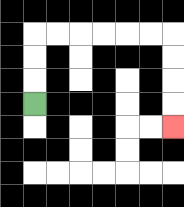{'start': '[1, 4]', 'end': '[7, 5]', 'path_directions': 'U,U,U,R,R,R,R,R,R,D,D,D,D', 'path_coordinates': '[[1, 4], [1, 3], [1, 2], [1, 1], [2, 1], [3, 1], [4, 1], [5, 1], [6, 1], [7, 1], [7, 2], [7, 3], [7, 4], [7, 5]]'}